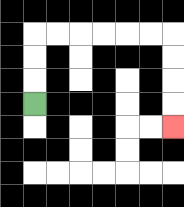{'start': '[1, 4]', 'end': '[7, 5]', 'path_directions': 'U,U,U,R,R,R,R,R,R,D,D,D,D', 'path_coordinates': '[[1, 4], [1, 3], [1, 2], [1, 1], [2, 1], [3, 1], [4, 1], [5, 1], [6, 1], [7, 1], [7, 2], [7, 3], [7, 4], [7, 5]]'}